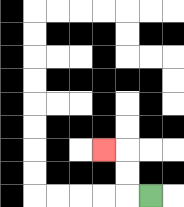{'start': '[6, 8]', 'end': '[4, 6]', 'path_directions': 'L,U,U,L', 'path_coordinates': '[[6, 8], [5, 8], [5, 7], [5, 6], [4, 6]]'}